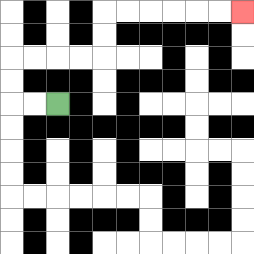{'start': '[2, 4]', 'end': '[10, 0]', 'path_directions': 'L,L,U,U,R,R,R,R,U,U,R,R,R,R,R,R', 'path_coordinates': '[[2, 4], [1, 4], [0, 4], [0, 3], [0, 2], [1, 2], [2, 2], [3, 2], [4, 2], [4, 1], [4, 0], [5, 0], [6, 0], [7, 0], [8, 0], [9, 0], [10, 0]]'}